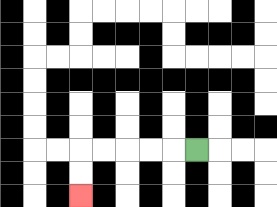{'start': '[8, 6]', 'end': '[3, 8]', 'path_directions': 'L,L,L,L,L,D,D', 'path_coordinates': '[[8, 6], [7, 6], [6, 6], [5, 6], [4, 6], [3, 6], [3, 7], [3, 8]]'}